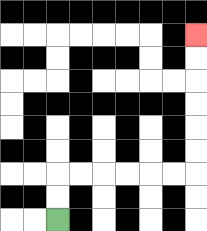{'start': '[2, 9]', 'end': '[8, 1]', 'path_directions': 'U,U,R,R,R,R,R,R,U,U,U,U,U,U', 'path_coordinates': '[[2, 9], [2, 8], [2, 7], [3, 7], [4, 7], [5, 7], [6, 7], [7, 7], [8, 7], [8, 6], [8, 5], [8, 4], [8, 3], [8, 2], [8, 1]]'}